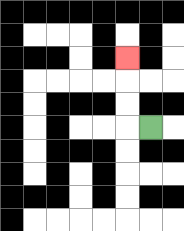{'start': '[6, 5]', 'end': '[5, 2]', 'path_directions': 'L,U,U,U', 'path_coordinates': '[[6, 5], [5, 5], [5, 4], [5, 3], [5, 2]]'}